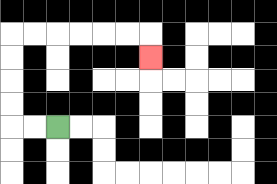{'start': '[2, 5]', 'end': '[6, 2]', 'path_directions': 'L,L,U,U,U,U,R,R,R,R,R,R,D', 'path_coordinates': '[[2, 5], [1, 5], [0, 5], [0, 4], [0, 3], [0, 2], [0, 1], [1, 1], [2, 1], [3, 1], [4, 1], [5, 1], [6, 1], [6, 2]]'}